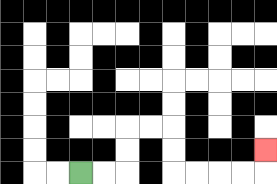{'start': '[3, 7]', 'end': '[11, 6]', 'path_directions': 'R,R,U,U,R,R,D,D,R,R,R,R,U', 'path_coordinates': '[[3, 7], [4, 7], [5, 7], [5, 6], [5, 5], [6, 5], [7, 5], [7, 6], [7, 7], [8, 7], [9, 7], [10, 7], [11, 7], [11, 6]]'}